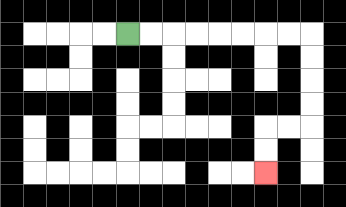{'start': '[5, 1]', 'end': '[11, 7]', 'path_directions': 'R,R,R,R,R,R,R,R,D,D,D,D,L,L,D,D', 'path_coordinates': '[[5, 1], [6, 1], [7, 1], [8, 1], [9, 1], [10, 1], [11, 1], [12, 1], [13, 1], [13, 2], [13, 3], [13, 4], [13, 5], [12, 5], [11, 5], [11, 6], [11, 7]]'}